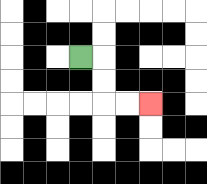{'start': '[3, 2]', 'end': '[6, 4]', 'path_directions': 'R,D,D,R,R', 'path_coordinates': '[[3, 2], [4, 2], [4, 3], [4, 4], [5, 4], [6, 4]]'}